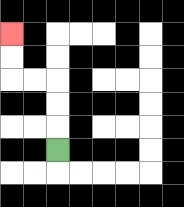{'start': '[2, 6]', 'end': '[0, 1]', 'path_directions': 'U,U,U,L,L,U,U', 'path_coordinates': '[[2, 6], [2, 5], [2, 4], [2, 3], [1, 3], [0, 3], [0, 2], [0, 1]]'}